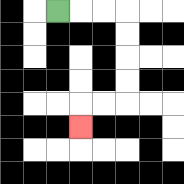{'start': '[2, 0]', 'end': '[3, 5]', 'path_directions': 'R,R,R,D,D,D,D,L,L,D', 'path_coordinates': '[[2, 0], [3, 0], [4, 0], [5, 0], [5, 1], [5, 2], [5, 3], [5, 4], [4, 4], [3, 4], [3, 5]]'}